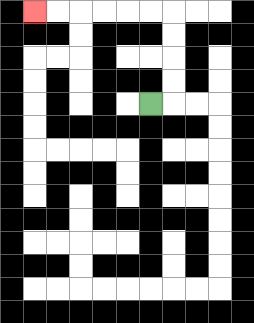{'start': '[6, 4]', 'end': '[1, 0]', 'path_directions': 'R,U,U,U,U,L,L,L,L,L,L', 'path_coordinates': '[[6, 4], [7, 4], [7, 3], [7, 2], [7, 1], [7, 0], [6, 0], [5, 0], [4, 0], [3, 0], [2, 0], [1, 0]]'}